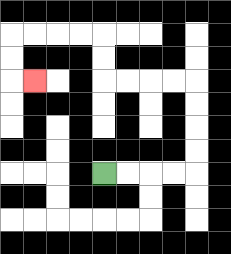{'start': '[4, 7]', 'end': '[1, 3]', 'path_directions': 'R,R,R,R,U,U,U,U,L,L,L,L,U,U,L,L,L,L,D,D,R', 'path_coordinates': '[[4, 7], [5, 7], [6, 7], [7, 7], [8, 7], [8, 6], [8, 5], [8, 4], [8, 3], [7, 3], [6, 3], [5, 3], [4, 3], [4, 2], [4, 1], [3, 1], [2, 1], [1, 1], [0, 1], [0, 2], [0, 3], [1, 3]]'}